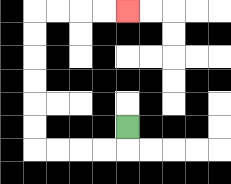{'start': '[5, 5]', 'end': '[5, 0]', 'path_directions': 'D,L,L,L,L,U,U,U,U,U,U,R,R,R,R', 'path_coordinates': '[[5, 5], [5, 6], [4, 6], [3, 6], [2, 6], [1, 6], [1, 5], [1, 4], [1, 3], [1, 2], [1, 1], [1, 0], [2, 0], [3, 0], [4, 0], [5, 0]]'}